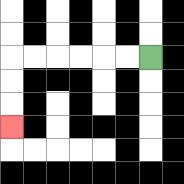{'start': '[6, 2]', 'end': '[0, 5]', 'path_directions': 'L,L,L,L,L,L,D,D,D', 'path_coordinates': '[[6, 2], [5, 2], [4, 2], [3, 2], [2, 2], [1, 2], [0, 2], [0, 3], [0, 4], [0, 5]]'}